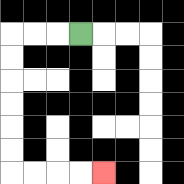{'start': '[3, 1]', 'end': '[4, 7]', 'path_directions': 'L,L,L,D,D,D,D,D,D,R,R,R,R', 'path_coordinates': '[[3, 1], [2, 1], [1, 1], [0, 1], [0, 2], [0, 3], [0, 4], [0, 5], [0, 6], [0, 7], [1, 7], [2, 7], [3, 7], [4, 7]]'}